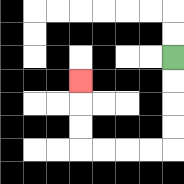{'start': '[7, 2]', 'end': '[3, 3]', 'path_directions': 'D,D,D,D,L,L,L,L,U,U,U', 'path_coordinates': '[[7, 2], [7, 3], [7, 4], [7, 5], [7, 6], [6, 6], [5, 6], [4, 6], [3, 6], [3, 5], [3, 4], [3, 3]]'}